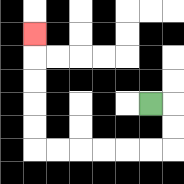{'start': '[6, 4]', 'end': '[1, 1]', 'path_directions': 'R,D,D,L,L,L,L,L,L,U,U,U,U,U', 'path_coordinates': '[[6, 4], [7, 4], [7, 5], [7, 6], [6, 6], [5, 6], [4, 6], [3, 6], [2, 6], [1, 6], [1, 5], [1, 4], [1, 3], [1, 2], [1, 1]]'}